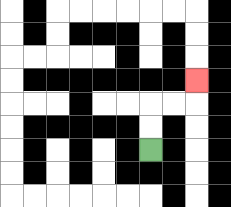{'start': '[6, 6]', 'end': '[8, 3]', 'path_directions': 'U,U,R,R,U', 'path_coordinates': '[[6, 6], [6, 5], [6, 4], [7, 4], [8, 4], [8, 3]]'}